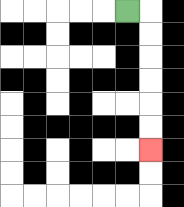{'start': '[5, 0]', 'end': '[6, 6]', 'path_directions': 'R,D,D,D,D,D,D', 'path_coordinates': '[[5, 0], [6, 0], [6, 1], [6, 2], [6, 3], [6, 4], [6, 5], [6, 6]]'}